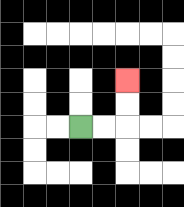{'start': '[3, 5]', 'end': '[5, 3]', 'path_directions': 'R,R,U,U', 'path_coordinates': '[[3, 5], [4, 5], [5, 5], [5, 4], [5, 3]]'}